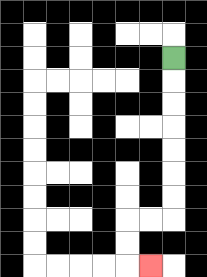{'start': '[7, 2]', 'end': '[6, 11]', 'path_directions': 'D,D,D,D,D,D,D,L,L,D,D,R', 'path_coordinates': '[[7, 2], [7, 3], [7, 4], [7, 5], [7, 6], [7, 7], [7, 8], [7, 9], [6, 9], [5, 9], [5, 10], [5, 11], [6, 11]]'}